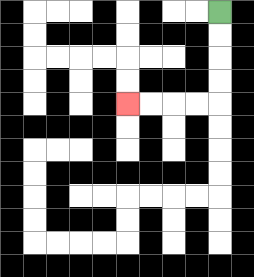{'start': '[9, 0]', 'end': '[5, 4]', 'path_directions': 'D,D,D,D,L,L,L,L', 'path_coordinates': '[[9, 0], [9, 1], [9, 2], [9, 3], [9, 4], [8, 4], [7, 4], [6, 4], [5, 4]]'}